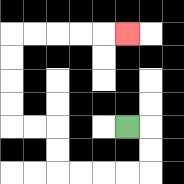{'start': '[5, 5]', 'end': '[5, 1]', 'path_directions': 'R,D,D,L,L,L,L,U,U,L,L,U,U,U,U,R,R,R,R,R', 'path_coordinates': '[[5, 5], [6, 5], [6, 6], [6, 7], [5, 7], [4, 7], [3, 7], [2, 7], [2, 6], [2, 5], [1, 5], [0, 5], [0, 4], [0, 3], [0, 2], [0, 1], [1, 1], [2, 1], [3, 1], [4, 1], [5, 1]]'}